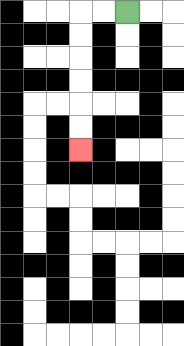{'start': '[5, 0]', 'end': '[3, 6]', 'path_directions': 'L,L,D,D,D,D,D,D', 'path_coordinates': '[[5, 0], [4, 0], [3, 0], [3, 1], [3, 2], [3, 3], [3, 4], [3, 5], [3, 6]]'}